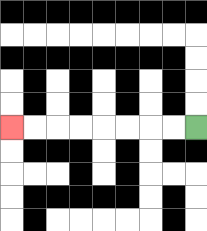{'start': '[8, 5]', 'end': '[0, 5]', 'path_directions': 'L,L,L,L,L,L,L,L', 'path_coordinates': '[[8, 5], [7, 5], [6, 5], [5, 5], [4, 5], [3, 5], [2, 5], [1, 5], [0, 5]]'}